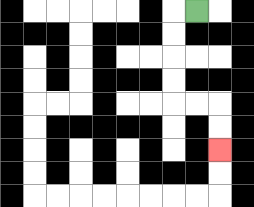{'start': '[8, 0]', 'end': '[9, 6]', 'path_directions': 'L,D,D,D,D,R,R,D,D', 'path_coordinates': '[[8, 0], [7, 0], [7, 1], [7, 2], [7, 3], [7, 4], [8, 4], [9, 4], [9, 5], [9, 6]]'}